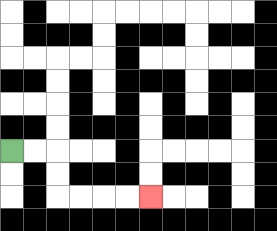{'start': '[0, 6]', 'end': '[6, 8]', 'path_directions': 'R,R,D,D,R,R,R,R', 'path_coordinates': '[[0, 6], [1, 6], [2, 6], [2, 7], [2, 8], [3, 8], [4, 8], [5, 8], [6, 8]]'}